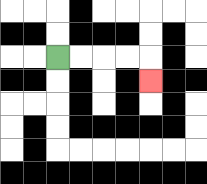{'start': '[2, 2]', 'end': '[6, 3]', 'path_directions': 'R,R,R,R,D', 'path_coordinates': '[[2, 2], [3, 2], [4, 2], [5, 2], [6, 2], [6, 3]]'}